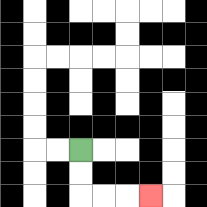{'start': '[3, 6]', 'end': '[6, 8]', 'path_directions': 'D,D,R,R,R', 'path_coordinates': '[[3, 6], [3, 7], [3, 8], [4, 8], [5, 8], [6, 8]]'}